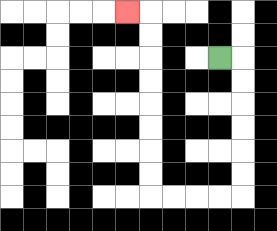{'start': '[9, 2]', 'end': '[5, 0]', 'path_directions': 'R,D,D,D,D,D,D,L,L,L,L,U,U,U,U,U,U,U,U,L', 'path_coordinates': '[[9, 2], [10, 2], [10, 3], [10, 4], [10, 5], [10, 6], [10, 7], [10, 8], [9, 8], [8, 8], [7, 8], [6, 8], [6, 7], [6, 6], [6, 5], [6, 4], [6, 3], [6, 2], [6, 1], [6, 0], [5, 0]]'}